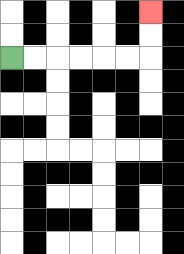{'start': '[0, 2]', 'end': '[6, 0]', 'path_directions': 'R,R,R,R,R,R,U,U', 'path_coordinates': '[[0, 2], [1, 2], [2, 2], [3, 2], [4, 2], [5, 2], [6, 2], [6, 1], [6, 0]]'}